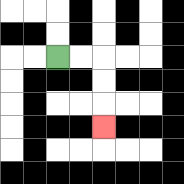{'start': '[2, 2]', 'end': '[4, 5]', 'path_directions': 'R,R,D,D,D', 'path_coordinates': '[[2, 2], [3, 2], [4, 2], [4, 3], [4, 4], [4, 5]]'}